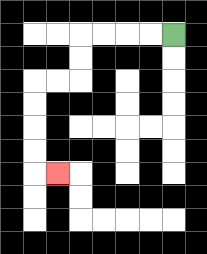{'start': '[7, 1]', 'end': '[2, 7]', 'path_directions': 'L,L,L,L,D,D,L,L,D,D,D,D,R', 'path_coordinates': '[[7, 1], [6, 1], [5, 1], [4, 1], [3, 1], [3, 2], [3, 3], [2, 3], [1, 3], [1, 4], [1, 5], [1, 6], [1, 7], [2, 7]]'}